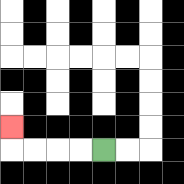{'start': '[4, 6]', 'end': '[0, 5]', 'path_directions': 'L,L,L,L,U', 'path_coordinates': '[[4, 6], [3, 6], [2, 6], [1, 6], [0, 6], [0, 5]]'}